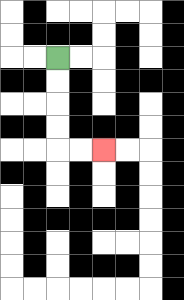{'start': '[2, 2]', 'end': '[4, 6]', 'path_directions': 'D,D,D,D,R,R', 'path_coordinates': '[[2, 2], [2, 3], [2, 4], [2, 5], [2, 6], [3, 6], [4, 6]]'}